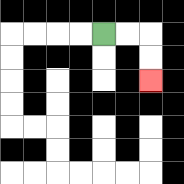{'start': '[4, 1]', 'end': '[6, 3]', 'path_directions': 'R,R,D,D', 'path_coordinates': '[[4, 1], [5, 1], [6, 1], [6, 2], [6, 3]]'}